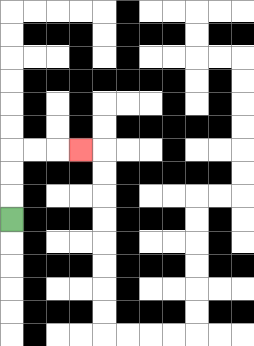{'start': '[0, 9]', 'end': '[3, 6]', 'path_directions': 'U,U,U,R,R,R', 'path_coordinates': '[[0, 9], [0, 8], [0, 7], [0, 6], [1, 6], [2, 6], [3, 6]]'}